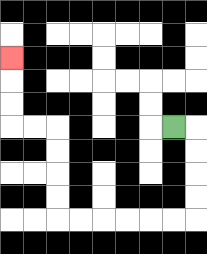{'start': '[7, 5]', 'end': '[0, 2]', 'path_directions': 'R,D,D,D,D,L,L,L,L,L,L,U,U,U,U,L,L,U,U,U', 'path_coordinates': '[[7, 5], [8, 5], [8, 6], [8, 7], [8, 8], [8, 9], [7, 9], [6, 9], [5, 9], [4, 9], [3, 9], [2, 9], [2, 8], [2, 7], [2, 6], [2, 5], [1, 5], [0, 5], [0, 4], [0, 3], [0, 2]]'}